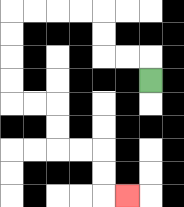{'start': '[6, 3]', 'end': '[5, 8]', 'path_directions': 'U,L,L,U,U,L,L,L,L,D,D,D,D,R,R,D,D,R,R,D,D,R', 'path_coordinates': '[[6, 3], [6, 2], [5, 2], [4, 2], [4, 1], [4, 0], [3, 0], [2, 0], [1, 0], [0, 0], [0, 1], [0, 2], [0, 3], [0, 4], [1, 4], [2, 4], [2, 5], [2, 6], [3, 6], [4, 6], [4, 7], [4, 8], [5, 8]]'}